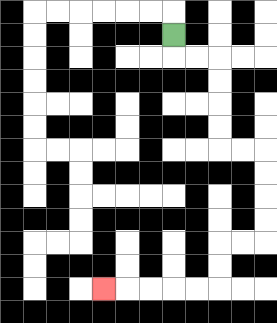{'start': '[7, 1]', 'end': '[4, 12]', 'path_directions': 'D,R,R,D,D,D,D,R,R,D,D,D,D,L,L,D,D,L,L,L,L,L', 'path_coordinates': '[[7, 1], [7, 2], [8, 2], [9, 2], [9, 3], [9, 4], [9, 5], [9, 6], [10, 6], [11, 6], [11, 7], [11, 8], [11, 9], [11, 10], [10, 10], [9, 10], [9, 11], [9, 12], [8, 12], [7, 12], [6, 12], [5, 12], [4, 12]]'}